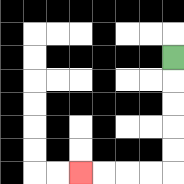{'start': '[7, 2]', 'end': '[3, 7]', 'path_directions': 'D,D,D,D,D,L,L,L,L', 'path_coordinates': '[[7, 2], [7, 3], [7, 4], [7, 5], [7, 6], [7, 7], [6, 7], [5, 7], [4, 7], [3, 7]]'}